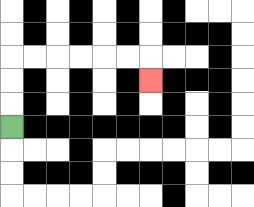{'start': '[0, 5]', 'end': '[6, 3]', 'path_directions': 'U,U,U,R,R,R,R,R,R,D', 'path_coordinates': '[[0, 5], [0, 4], [0, 3], [0, 2], [1, 2], [2, 2], [3, 2], [4, 2], [5, 2], [6, 2], [6, 3]]'}